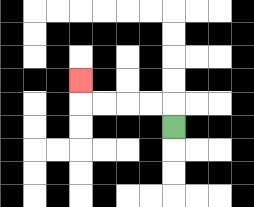{'start': '[7, 5]', 'end': '[3, 3]', 'path_directions': 'U,L,L,L,L,U', 'path_coordinates': '[[7, 5], [7, 4], [6, 4], [5, 4], [4, 4], [3, 4], [3, 3]]'}